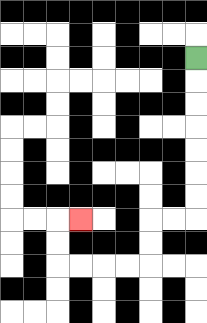{'start': '[8, 2]', 'end': '[3, 9]', 'path_directions': 'D,D,D,D,D,D,D,L,L,D,D,L,L,L,L,U,U,R', 'path_coordinates': '[[8, 2], [8, 3], [8, 4], [8, 5], [8, 6], [8, 7], [8, 8], [8, 9], [7, 9], [6, 9], [6, 10], [6, 11], [5, 11], [4, 11], [3, 11], [2, 11], [2, 10], [2, 9], [3, 9]]'}